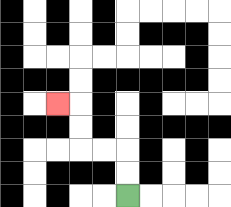{'start': '[5, 8]', 'end': '[2, 4]', 'path_directions': 'U,U,L,L,U,U,L', 'path_coordinates': '[[5, 8], [5, 7], [5, 6], [4, 6], [3, 6], [3, 5], [3, 4], [2, 4]]'}